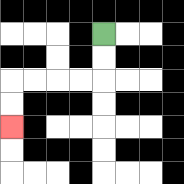{'start': '[4, 1]', 'end': '[0, 5]', 'path_directions': 'D,D,L,L,L,L,D,D', 'path_coordinates': '[[4, 1], [4, 2], [4, 3], [3, 3], [2, 3], [1, 3], [0, 3], [0, 4], [0, 5]]'}